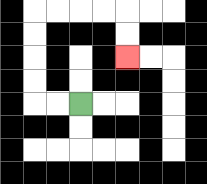{'start': '[3, 4]', 'end': '[5, 2]', 'path_directions': 'L,L,U,U,U,U,R,R,R,R,D,D', 'path_coordinates': '[[3, 4], [2, 4], [1, 4], [1, 3], [1, 2], [1, 1], [1, 0], [2, 0], [3, 0], [4, 0], [5, 0], [5, 1], [5, 2]]'}